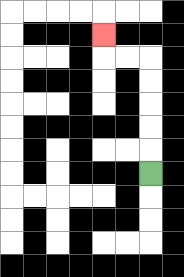{'start': '[6, 7]', 'end': '[4, 1]', 'path_directions': 'U,U,U,U,U,L,L,U', 'path_coordinates': '[[6, 7], [6, 6], [6, 5], [6, 4], [6, 3], [6, 2], [5, 2], [4, 2], [4, 1]]'}